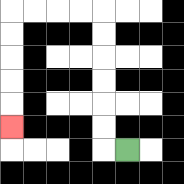{'start': '[5, 6]', 'end': '[0, 5]', 'path_directions': 'L,U,U,U,U,U,U,L,L,L,L,D,D,D,D,D', 'path_coordinates': '[[5, 6], [4, 6], [4, 5], [4, 4], [4, 3], [4, 2], [4, 1], [4, 0], [3, 0], [2, 0], [1, 0], [0, 0], [0, 1], [0, 2], [0, 3], [0, 4], [0, 5]]'}